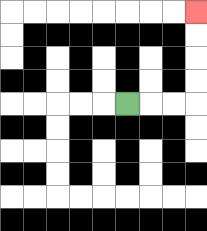{'start': '[5, 4]', 'end': '[8, 0]', 'path_directions': 'R,R,R,U,U,U,U', 'path_coordinates': '[[5, 4], [6, 4], [7, 4], [8, 4], [8, 3], [8, 2], [8, 1], [8, 0]]'}